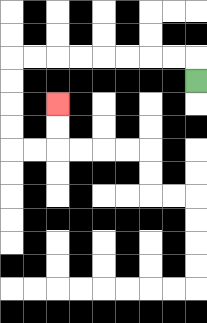{'start': '[8, 3]', 'end': '[2, 4]', 'path_directions': 'U,L,L,L,L,L,L,L,L,D,D,D,D,R,R,U,U', 'path_coordinates': '[[8, 3], [8, 2], [7, 2], [6, 2], [5, 2], [4, 2], [3, 2], [2, 2], [1, 2], [0, 2], [0, 3], [0, 4], [0, 5], [0, 6], [1, 6], [2, 6], [2, 5], [2, 4]]'}